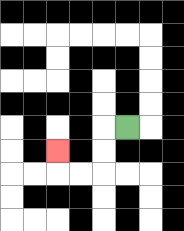{'start': '[5, 5]', 'end': '[2, 6]', 'path_directions': 'L,D,D,L,L,U', 'path_coordinates': '[[5, 5], [4, 5], [4, 6], [4, 7], [3, 7], [2, 7], [2, 6]]'}